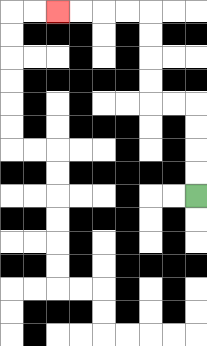{'start': '[8, 8]', 'end': '[2, 0]', 'path_directions': 'U,U,U,U,L,L,U,U,U,U,L,L,L,L', 'path_coordinates': '[[8, 8], [8, 7], [8, 6], [8, 5], [8, 4], [7, 4], [6, 4], [6, 3], [6, 2], [6, 1], [6, 0], [5, 0], [4, 0], [3, 0], [2, 0]]'}